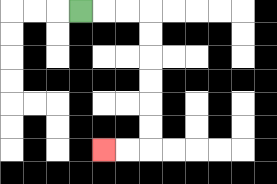{'start': '[3, 0]', 'end': '[4, 6]', 'path_directions': 'R,R,R,D,D,D,D,D,D,L,L', 'path_coordinates': '[[3, 0], [4, 0], [5, 0], [6, 0], [6, 1], [6, 2], [6, 3], [6, 4], [6, 5], [6, 6], [5, 6], [4, 6]]'}